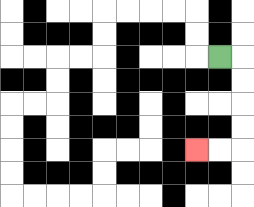{'start': '[9, 2]', 'end': '[8, 6]', 'path_directions': 'R,D,D,D,D,L,L', 'path_coordinates': '[[9, 2], [10, 2], [10, 3], [10, 4], [10, 5], [10, 6], [9, 6], [8, 6]]'}